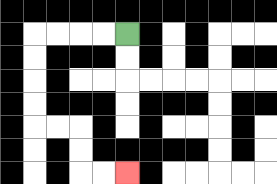{'start': '[5, 1]', 'end': '[5, 7]', 'path_directions': 'L,L,L,L,D,D,D,D,R,R,D,D,R,R', 'path_coordinates': '[[5, 1], [4, 1], [3, 1], [2, 1], [1, 1], [1, 2], [1, 3], [1, 4], [1, 5], [2, 5], [3, 5], [3, 6], [3, 7], [4, 7], [5, 7]]'}